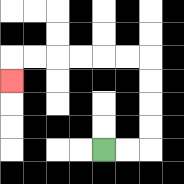{'start': '[4, 6]', 'end': '[0, 3]', 'path_directions': 'R,R,U,U,U,U,L,L,L,L,L,L,D', 'path_coordinates': '[[4, 6], [5, 6], [6, 6], [6, 5], [6, 4], [6, 3], [6, 2], [5, 2], [4, 2], [3, 2], [2, 2], [1, 2], [0, 2], [0, 3]]'}